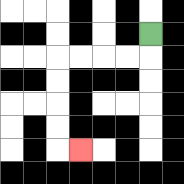{'start': '[6, 1]', 'end': '[3, 6]', 'path_directions': 'D,L,L,L,L,D,D,D,D,R', 'path_coordinates': '[[6, 1], [6, 2], [5, 2], [4, 2], [3, 2], [2, 2], [2, 3], [2, 4], [2, 5], [2, 6], [3, 6]]'}